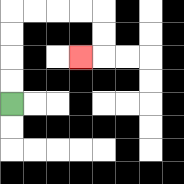{'start': '[0, 4]', 'end': '[3, 2]', 'path_directions': 'U,U,U,U,R,R,R,R,D,D,L', 'path_coordinates': '[[0, 4], [0, 3], [0, 2], [0, 1], [0, 0], [1, 0], [2, 0], [3, 0], [4, 0], [4, 1], [4, 2], [3, 2]]'}